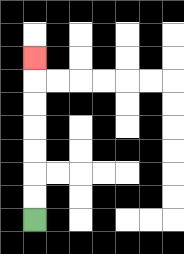{'start': '[1, 9]', 'end': '[1, 2]', 'path_directions': 'U,U,U,U,U,U,U', 'path_coordinates': '[[1, 9], [1, 8], [1, 7], [1, 6], [1, 5], [1, 4], [1, 3], [1, 2]]'}